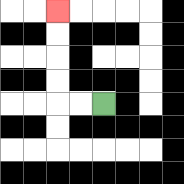{'start': '[4, 4]', 'end': '[2, 0]', 'path_directions': 'L,L,U,U,U,U', 'path_coordinates': '[[4, 4], [3, 4], [2, 4], [2, 3], [2, 2], [2, 1], [2, 0]]'}